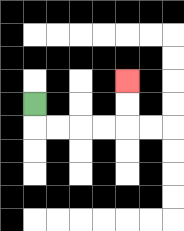{'start': '[1, 4]', 'end': '[5, 3]', 'path_directions': 'D,R,R,R,R,U,U', 'path_coordinates': '[[1, 4], [1, 5], [2, 5], [3, 5], [4, 5], [5, 5], [5, 4], [5, 3]]'}